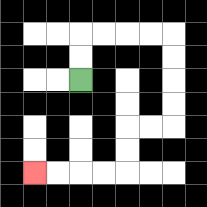{'start': '[3, 3]', 'end': '[1, 7]', 'path_directions': 'U,U,R,R,R,R,D,D,D,D,L,L,D,D,L,L,L,L', 'path_coordinates': '[[3, 3], [3, 2], [3, 1], [4, 1], [5, 1], [6, 1], [7, 1], [7, 2], [7, 3], [7, 4], [7, 5], [6, 5], [5, 5], [5, 6], [5, 7], [4, 7], [3, 7], [2, 7], [1, 7]]'}